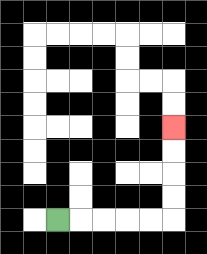{'start': '[2, 9]', 'end': '[7, 5]', 'path_directions': 'R,R,R,R,R,U,U,U,U', 'path_coordinates': '[[2, 9], [3, 9], [4, 9], [5, 9], [6, 9], [7, 9], [7, 8], [7, 7], [7, 6], [7, 5]]'}